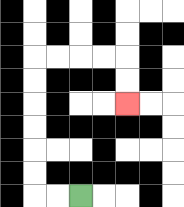{'start': '[3, 8]', 'end': '[5, 4]', 'path_directions': 'L,L,U,U,U,U,U,U,R,R,R,R,D,D', 'path_coordinates': '[[3, 8], [2, 8], [1, 8], [1, 7], [1, 6], [1, 5], [1, 4], [1, 3], [1, 2], [2, 2], [3, 2], [4, 2], [5, 2], [5, 3], [5, 4]]'}